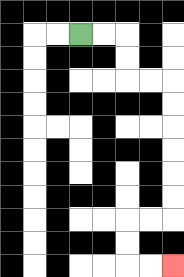{'start': '[3, 1]', 'end': '[7, 11]', 'path_directions': 'R,R,D,D,R,R,D,D,D,D,D,D,L,L,D,D,R,R', 'path_coordinates': '[[3, 1], [4, 1], [5, 1], [5, 2], [5, 3], [6, 3], [7, 3], [7, 4], [7, 5], [7, 6], [7, 7], [7, 8], [7, 9], [6, 9], [5, 9], [5, 10], [5, 11], [6, 11], [7, 11]]'}